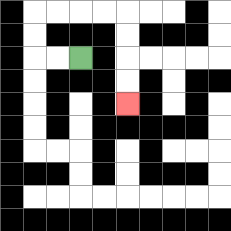{'start': '[3, 2]', 'end': '[5, 4]', 'path_directions': 'L,L,U,U,R,R,R,R,D,D,D,D', 'path_coordinates': '[[3, 2], [2, 2], [1, 2], [1, 1], [1, 0], [2, 0], [3, 0], [4, 0], [5, 0], [5, 1], [5, 2], [5, 3], [5, 4]]'}